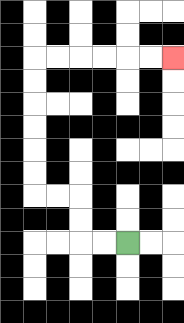{'start': '[5, 10]', 'end': '[7, 2]', 'path_directions': 'L,L,U,U,L,L,U,U,U,U,U,U,R,R,R,R,R,R', 'path_coordinates': '[[5, 10], [4, 10], [3, 10], [3, 9], [3, 8], [2, 8], [1, 8], [1, 7], [1, 6], [1, 5], [1, 4], [1, 3], [1, 2], [2, 2], [3, 2], [4, 2], [5, 2], [6, 2], [7, 2]]'}